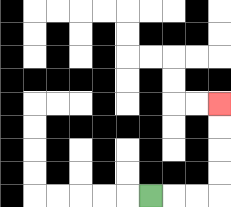{'start': '[6, 8]', 'end': '[9, 4]', 'path_directions': 'R,R,R,U,U,U,U', 'path_coordinates': '[[6, 8], [7, 8], [8, 8], [9, 8], [9, 7], [9, 6], [9, 5], [9, 4]]'}